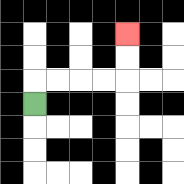{'start': '[1, 4]', 'end': '[5, 1]', 'path_directions': 'U,R,R,R,R,U,U', 'path_coordinates': '[[1, 4], [1, 3], [2, 3], [3, 3], [4, 3], [5, 3], [5, 2], [5, 1]]'}